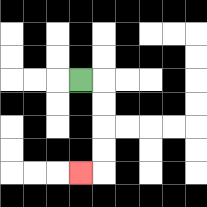{'start': '[3, 3]', 'end': '[3, 7]', 'path_directions': 'R,D,D,D,D,L', 'path_coordinates': '[[3, 3], [4, 3], [4, 4], [4, 5], [4, 6], [4, 7], [3, 7]]'}